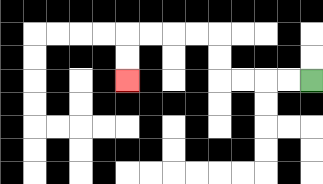{'start': '[13, 3]', 'end': '[5, 3]', 'path_directions': 'L,L,L,L,U,U,L,L,L,L,D,D', 'path_coordinates': '[[13, 3], [12, 3], [11, 3], [10, 3], [9, 3], [9, 2], [9, 1], [8, 1], [7, 1], [6, 1], [5, 1], [5, 2], [5, 3]]'}